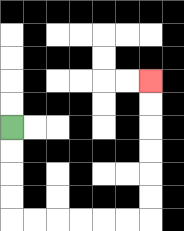{'start': '[0, 5]', 'end': '[6, 3]', 'path_directions': 'D,D,D,D,R,R,R,R,R,R,U,U,U,U,U,U', 'path_coordinates': '[[0, 5], [0, 6], [0, 7], [0, 8], [0, 9], [1, 9], [2, 9], [3, 9], [4, 9], [5, 9], [6, 9], [6, 8], [6, 7], [6, 6], [6, 5], [6, 4], [6, 3]]'}